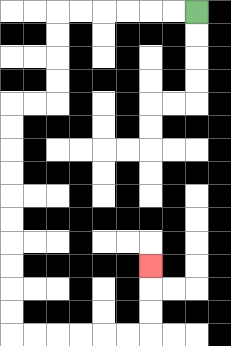{'start': '[8, 0]', 'end': '[6, 11]', 'path_directions': 'L,L,L,L,L,L,D,D,D,D,L,L,D,D,D,D,D,D,D,D,D,D,R,R,R,R,R,R,U,U,U', 'path_coordinates': '[[8, 0], [7, 0], [6, 0], [5, 0], [4, 0], [3, 0], [2, 0], [2, 1], [2, 2], [2, 3], [2, 4], [1, 4], [0, 4], [0, 5], [0, 6], [0, 7], [0, 8], [0, 9], [0, 10], [0, 11], [0, 12], [0, 13], [0, 14], [1, 14], [2, 14], [3, 14], [4, 14], [5, 14], [6, 14], [6, 13], [6, 12], [6, 11]]'}